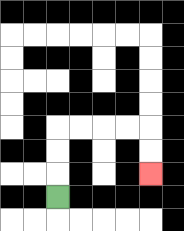{'start': '[2, 8]', 'end': '[6, 7]', 'path_directions': 'U,U,U,R,R,R,R,D,D', 'path_coordinates': '[[2, 8], [2, 7], [2, 6], [2, 5], [3, 5], [4, 5], [5, 5], [6, 5], [6, 6], [6, 7]]'}